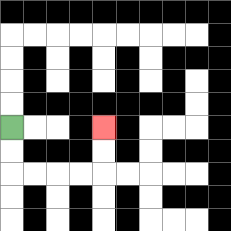{'start': '[0, 5]', 'end': '[4, 5]', 'path_directions': 'D,D,R,R,R,R,U,U', 'path_coordinates': '[[0, 5], [0, 6], [0, 7], [1, 7], [2, 7], [3, 7], [4, 7], [4, 6], [4, 5]]'}